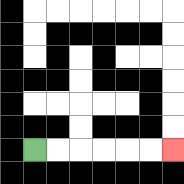{'start': '[1, 6]', 'end': '[7, 6]', 'path_directions': 'R,R,R,R,R,R', 'path_coordinates': '[[1, 6], [2, 6], [3, 6], [4, 6], [5, 6], [6, 6], [7, 6]]'}